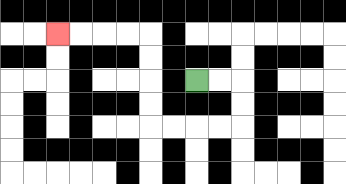{'start': '[8, 3]', 'end': '[2, 1]', 'path_directions': 'R,R,D,D,L,L,L,L,U,U,U,U,L,L,L,L', 'path_coordinates': '[[8, 3], [9, 3], [10, 3], [10, 4], [10, 5], [9, 5], [8, 5], [7, 5], [6, 5], [6, 4], [6, 3], [6, 2], [6, 1], [5, 1], [4, 1], [3, 1], [2, 1]]'}